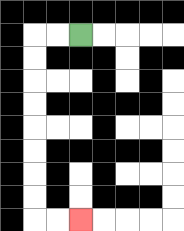{'start': '[3, 1]', 'end': '[3, 9]', 'path_directions': 'L,L,D,D,D,D,D,D,D,D,R,R', 'path_coordinates': '[[3, 1], [2, 1], [1, 1], [1, 2], [1, 3], [1, 4], [1, 5], [1, 6], [1, 7], [1, 8], [1, 9], [2, 9], [3, 9]]'}